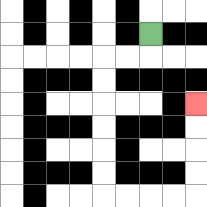{'start': '[6, 1]', 'end': '[8, 4]', 'path_directions': 'D,L,L,D,D,D,D,D,D,R,R,R,R,U,U,U,U', 'path_coordinates': '[[6, 1], [6, 2], [5, 2], [4, 2], [4, 3], [4, 4], [4, 5], [4, 6], [4, 7], [4, 8], [5, 8], [6, 8], [7, 8], [8, 8], [8, 7], [8, 6], [8, 5], [8, 4]]'}